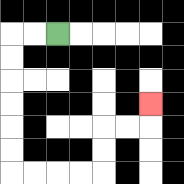{'start': '[2, 1]', 'end': '[6, 4]', 'path_directions': 'L,L,D,D,D,D,D,D,R,R,R,R,U,U,R,R,U', 'path_coordinates': '[[2, 1], [1, 1], [0, 1], [0, 2], [0, 3], [0, 4], [0, 5], [0, 6], [0, 7], [1, 7], [2, 7], [3, 7], [4, 7], [4, 6], [4, 5], [5, 5], [6, 5], [6, 4]]'}